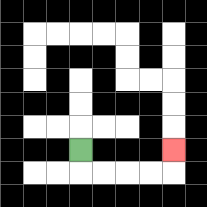{'start': '[3, 6]', 'end': '[7, 6]', 'path_directions': 'D,R,R,R,R,U', 'path_coordinates': '[[3, 6], [3, 7], [4, 7], [5, 7], [6, 7], [7, 7], [7, 6]]'}